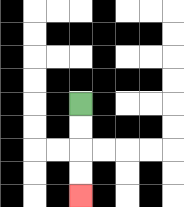{'start': '[3, 4]', 'end': '[3, 8]', 'path_directions': 'D,D,D,D', 'path_coordinates': '[[3, 4], [3, 5], [3, 6], [3, 7], [3, 8]]'}